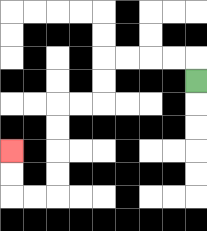{'start': '[8, 3]', 'end': '[0, 6]', 'path_directions': 'U,L,L,L,L,D,D,L,L,D,D,D,D,L,L,U,U', 'path_coordinates': '[[8, 3], [8, 2], [7, 2], [6, 2], [5, 2], [4, 2], [4, 3], [4, 4], [3, 4], [2, 4], [2, 5], [2, 6], [2, 7], [2, 8], [1, 8], [0, 8], [0, 7], [0, 6]]'}